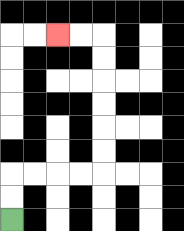{'start': '[0, 9]', 'end': '[2, 1]', 'path_directions': 'U,U,R,R,R,R,U,U,U,U,U,U,L,L', 'path_coordinates': '[[0, 9], [0, 8], [0, 7], [1, 7], [2, 7], [3, 7], [4, 7], [4, 6], [4, 5], [4, 4], [4, 3], [4, 2], [4, 1], [3, 1], [2, 1]]'}